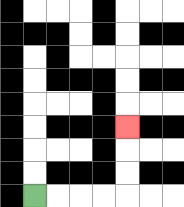{'start': '[1, 8]', 'end': '[5, 5]', 'path_directions': 'R,R,R,R,U,U,U', 'path_coordinates': '[[1, 8], [2, 8], [3, 8], [4, 8], [5, 8], [5, 7], [5, 6], [5, 5]]'}